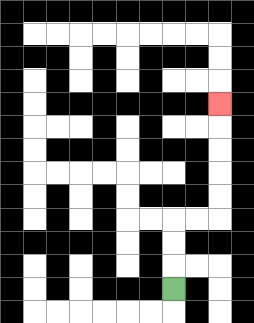{'start': '[7, 12]', 'end': '[9, 4]', 'path_directions': 'U,U,U,R,R,U,U,U,U,U', 'path_coordinates': '[[7, 12], [7, 11], [7, 10], [7, 9], [8, 9], [9, 9], [9, 8], [9, 7], [9, 6], [9, 5], [9, 4]]'}